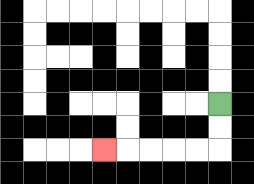{'start': '[9, 4]', 'end': '[4, 6]', 'path_directions': 'D,D,L,L,L,L,L', 'path_coordinates': '[[9, 4], [9, 5], [9, 6], [8, 6], [7, 6], [6, 6], [5, 6], [4, 6]]'}